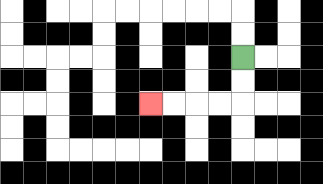{'start': '[10, 2]', 'end': '[6, 4]', 'path_directions': 'D,D,L,L,L,L', 'path_coordinates': '[[10, 2], [10, 3], [10, 4], [9, 4], [8, 4], [7, 4], [6, 4]]'}